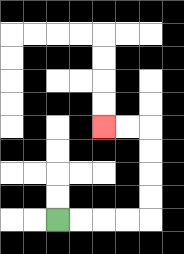{'start': '[2, 9]', 'end': '[4, 5]', 'path_directions': 'R,R,R,R,U,U,U,U,L,L', 'path_coordinates': '[[2, 9], [3, 9], [4, 9], [5, 9], [6, 9], [6, 8], [6, 7], [6, 6], [6, 5], [5, 5], [4, 5]]'}